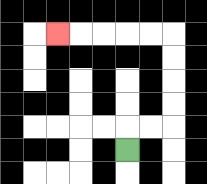{'start': '[5, 6]', 'end': '[2, 1]', 'path_directions': 'U,R,R,U,U,U,U,L,L,L,L,L', 'path_coordinates': '[[5, 6], [5, 5], [6, 5], [7, 5], [7, 4], [7, 3], [7, 2], [7, 1], [6, 1], [5, 1], [4, 1], [3, 1], [2, 1]]'}